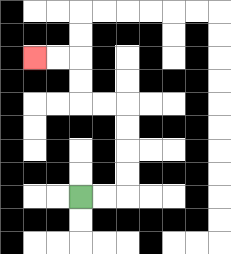{'start': '[3, 8]', 'end': '[1, 2]', 'path_directions': 'R,R,U,U,U,U,L,L,U,U,L,L', 'path_coordinates': '[[3, 8], [4, 8], [5, 8], [5, 7], [5, 6], [5, 5], [5, 4], [4, 4], [3, 4], [3, 3], [3, 2], [2, 2], [1, 2]]'}